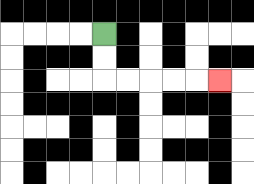{'start': '[4, 1]', 'end': '[9, 3]', 'path_directions': 'D,D,R,R,R,R,R', 'path_coordinates': '[[4, 1], [4, 2], [4, 3], [5, 3], [6, 3], [7, 3], [8, 3], [9, 3]]'}